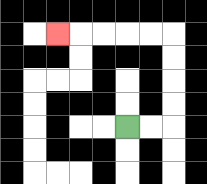{'start': '[5, 5]', 'end': '[2, 1]', 'path_directions': 'R,R,U,U,U,U,L,L,L,L,L', 'path_coordinates': '[[5, 5], [6, 5], [7, 5], [7, 4], [7, 3], [7, 2], [7, 1], [6, 1], [5, 1], [4, 1], [3, 1], [2, 1]]'}